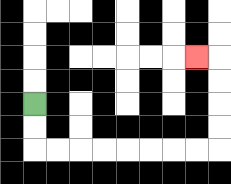{'start': '[1, 4]', 'end': '[8, 2]', 'path_directions': 'D,D,R,R,R,R,R,R,R,R,U,U,U,U,L', 'path_coordinates': '[[1, 4], [1, 5], [1, 6], [2, 6], [3, 6], [4, 6], [5, 6], [6, 6], [7, 6], [8, 6], [9, 6], [9, 5], [9, 4], [9, 3], [9, 2], [8, 2]]'}